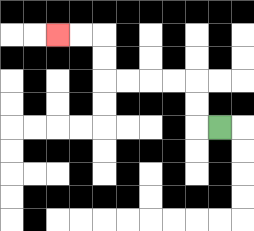{'start': '[9, 5]', 'end': '[2, 1]', 'path_directions': 'L,U,U,L,L,L,L,U,U,L,L', 'path_coordinates': '[[9, 5], [8, 5], [8, 4], [8, 3], [7, 3], [6, 3], [5, 3], [4, 3], [4, 2], [4, 1], [3, 1], [2, 1]]'}